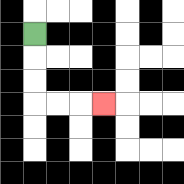{'start': '[1, 1]', 'end': '[4, 4]', 'path_directions': 'D,D,D,R,R,R', 'path_coordinates': '[[1, 1], [1, 2], [1, 3], [1, 4], [2, 4], [3, 4], [4, 4]]'}